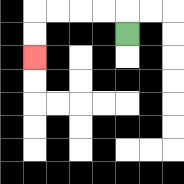{'start': '[5, 1]', 'end': '[1, 2]', 'path_directions': 'U,L,L,L,L,D,D', 'path_coordinates': '[[5, 1], [5, 0], [4, 0], [3, 0], [2, 0], [1, 0], [1, 1], [1, 2]]'}